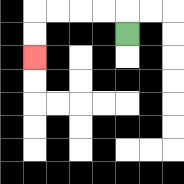{'start': '[5, 1]', 'end': '[1, 2]', 'path_directions': 'U,L,L,L,L,D,D', 'path_coordinates': '[[5, 1], [5, 0], [4, 0], [3, 0], [2, 0], [1, 0], [1, 1], [1, 2]]'}